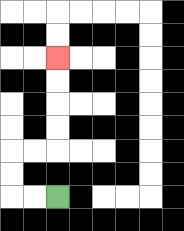{'start': '[2, 8]', 'end': '[2, 2]', 'path_directions': 'L,L,U,U,R,R,U,U,U,U', 'path_coordinates': '[[2, 8], [1, 8], [0, 8], [0, 7], [0, 6], [1, 6], [2, 6], [2, 5], [2, 4], [2, 3], [2, 2]]'}